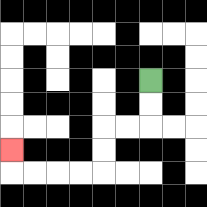{'start': '[6, 3]', 'end': '[0, 6]', 'path_directions': 'D,D,L,L,D,D,L,L,L,L,U', 'path_coordinates': '[[6, 3], [6, 4], [6, 5], [5, 5], [4, 5], [4, 6], [4, 7], [3, 7], [2, 7], [1, 7], [0, 7], [0, 6]]'}